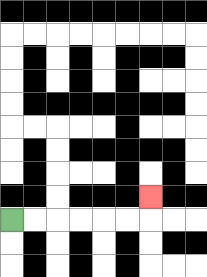{'start': '[0, 9]', 'end': '[6, 8]', 'path_directions': 'R,R,R,R,R,R,U', 'path_coordinates': '[[0, 9], [1, 9], [2, 9], [3, 9], [4, 9], [5, 9], [6, 9], [6, 8]]'}